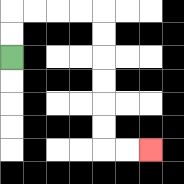{'start': '[0, 2]', 'end': '[6, 6]', 'path_directions': 'U,U,R,R,R,R,D,D,D,D,D,D,R,R', 'path_coordinates': '[[0, 2], [0, 1], [0, 0], [1, 0], [2, 0], [3, 0], [4, 0], [4, 1], [4, 2], [4, 3], [4, 4], [4, 5], [4, 6], [5, 6], [6, 6]]'}